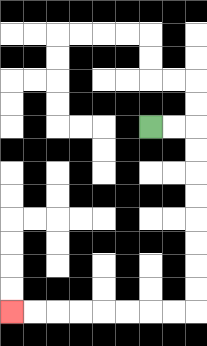{'start': '[6, 5]', 'end': '[0, 13]', 'path_directions': 'R,R,D,D,D,D,D,D,D,D,L,L,L,L,L,L,L,L', 'path_coordinates': '[[6, 5], [7, 5], [8, 5], [8, 6], [8, 7], [8, 8], [8, 9], [8, 10], [8, 11], [8, 12], [8, 13], [7, 13], [6, 13], [5, 13], [4, 13], [3, 13], [2, 13], [1, 13], [0, 13]]'}